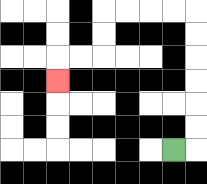{'start': '[7, 6]', 'end': '[2, 3]', 'path_directions': 'R,U,U,U,U,U,U,L,L,L,L,D,D,L,L,D', 'path_coordinates': '[[7, 6], [8, 6], [8, 5], [8, 4], [8, 3], [8, 2], [8, 1], [8, 0], [7, 0], [6, 0], [5, 0], [4, 0], [4, 1], [4, 2], [3, 2], [2, 2], [2, 3]]'}